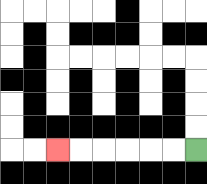{'start': '[8, 6]', 'end': '[2, 6]', 'path_directions': 'L,L,L,L,L,L', 'path_coordinates': '[[8, 6], [7, 6], [6, 6], [5, 6], [4, 6], [3, 6], [2, 6]]'}